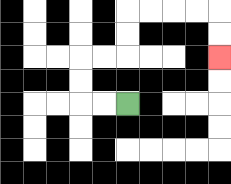{'start': '[5, 4]', 'end': '[9, 2]', 'path_directions': 'L,L,U,U,R,R,U,U,R,R,R,R,D,D', 'path_coordinates': '[[5, 4], [4, 4], [3, 4], [3, 3], [3, 2], [4, 2], [5, 2], [5, 1], [5, 0], [6, 0], [7, 0], [8, 0], [9, 0], [9, 1], [9, 2]]'}